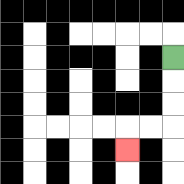{'start': '[7, 2]', 'end': '[5, 6]', 'path_directions': 'D,D,D,L,L,D', 'path_coordinates': '[[7, 2], [7, 3], [7, 4], [7, 5], [6, 5], [5, 5], [5, 6]]'}